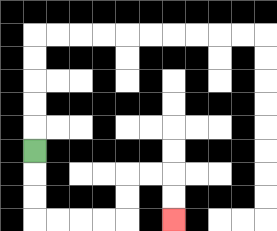{'start': '[1, 6]', 'end': '[7, 9]', 'path_directions': 'D,D,D,R,R,R,R,U,U,R,R,D,D', 'path_coordinates': '[[1, 6], [1, 7], [1, 8], [1, 9], [2, 9], [3, 9], [4, 9], [5, 9], [5, 8], [5, 7], [6, 7], [7, 7], [7, 8], [7, 9]]'}